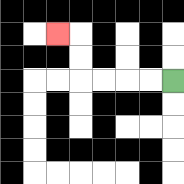{'start': '[7, 3]', 'end': '[2, 1]', 'path_directions': 'L,L,L,L,U,U,L', 'path_coordinates': '[[7, 3], [6, 3], [5, 3], [4, 3], [3, 3], [3, 2], [3, 1], [2, 1]]'}